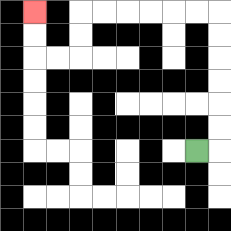{'start': '[8, 6]', 'end': '[1, 0]', 'path_directions': 'R,U,U,U,U,U,U,L,L,L,L,L,L,D,D,L,L,U,U', 'path_coordinates': '[[8, 6], [9, 6], [9, 5], [9, 4], [9, 3], [9, 2], [9, 1], [9, 0], [8, 0], [7, 0], [6, 0], [5, 0], [4, 0], [3, 0], [3, 1], [3, 2], [2, 2], [1, 2], [1, 1], [1, 0]]'}